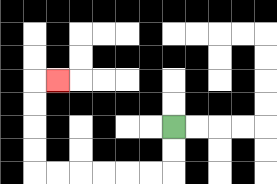{'start': '[7, 5]', 'end': '[2, 3]', 'path_directions': 'D,D,L,L,L,L,L,L,U,U,U,U,R', 'path_coordinates': '[[7, 5], [7, 6], [7, 7], [6, 7], [5, 7], [4, 7], [3, 7], [2, 7], [1, 7], [1, 6], [1, 5], [1, 4], [1, 3], [2, 3]]'}